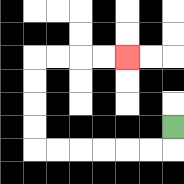{'start': '[7, 5]', 'end': '[5, 2]', 'path_directions': 'D,L,L,L,L,L,L,U,U,U,U,R,R,R,R', 'path_coordinates': '[[7, 5], [7, 6], [6, 6], [5, 6], [4, 6], [3, 6], [2, 6], [1, 6], [1, 5], [1, 4], [1, 3], [1, 2], [2, 2], [3, 2], [4, 2], [5, 2]]'}